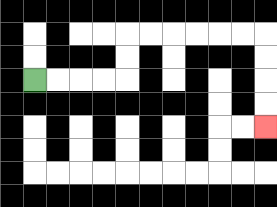{'start': '[1, 3]', 'end': '[11, 5]', 'path_directions': 'R,R,R,R,U,U,R,R,R,R,R,R,D,D,D,D', 'path_coordinates': '[[1, 3], [2, 3], [3, 3], [4, 3], [5, 3], [5, 2], [5, 1], [6, 1], [7, 1], [8, 1], [9, 1], [10, 1], [11, 1], [11, 2], [11, 3], [11, 4], [11, 5]]'}